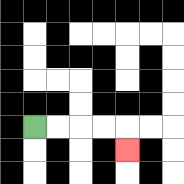{'start': '[1, 5]', 'end': '[5, 6]', 'path_directions': 'R,R,R,R,D', 'path_coordinates': '[[1, 5], [2, 5], [3, 5], [4, 5], [5, 5], [5, 6]]'}